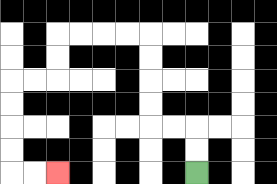{'start': '[8, 7]', 'end': '[2, 7]', 'path_directions': 'U,U,L,L,U,U,U,U,L,L,L,L,D,D,L,L,D,D,D,D,R,R', 'path_coordinates': '[[8, 7], [8, 6], [8, 5], [7, 5], [6, 5], [6, 4], [6, 3], [6, 2], [6, 1], [5, 1], [4, 1], [3, 1], [2, 1], [2, 2], [2, 3], [1, 3], [0, 3], [0, 4], [0, 5], [0, 6], [0, 7], [1, 7], [2, 7]]'}